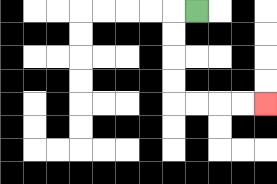{'start': '[8, 0]', 'end': '[11, 4]', 'path_directions': 'L,D,D,D,D,R,R,R,R', 'path_coordinates': '[[8, 0], [7, 0], [7, 1], [7, 2], [7, 3], [7, 4], [8, 4], [9, 4], [10, 4], [11, 4]]'}